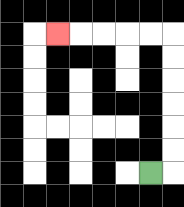{'start': '[6, 7]', 'end': '[2, 1]', 'path_directions': 'R,U,U,U,U,U,U,L,L,L,L,L', 'path_coordinates': '[[6, 7], [7, 7], [7, 6], [7, 5], [7, 4], [7, 3], [7, 2], [7, 1], [6, 1], [5, 1], [4, 1], [3, 1], [2, 1]]'}